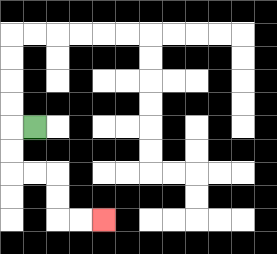{'start': '[1, 5]', 'end': '[4, 9]', 'path_directions': 'L,D,D,R,R,D,D,R,R', 'path_coordinates': '[[1, 5], [0, 5], [0, 6], [0, 7], [1, 7], [2, 7], [2, 8], [2, 9], [3, 9], [4, 9]]'}